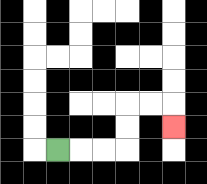{'start': '[2, 6]', 'end': '[7, 5]', 'path_directions': 'R,R,R,U,U,R,R,D', 'path_coordinates': '[[2, 6], [3, 6], [4, 6], [5, 6], [5, 5], [5, 4], [6, 4], [7, 4], [7, 5]]'}